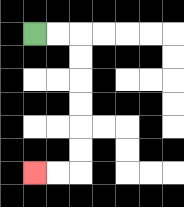{'start': '[1, 1]', 'end': '[1, 7]', 'path_directions': 'R,R,D,D,D,D,D,D,L,L', 'path_coordinates': '[[1, 1], [2, 1], [3, 1], [3, 2], [3, 3], [3, 4], [3, 5], [3, 6], [3, 7], [2, 7], [1, 7]]'}